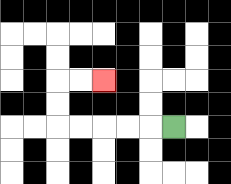{'start': '[7, 5]', 'end': '[4, 3]', 'path_directions': 'L,L,L,L,L,U,U,R,R', 'path_coordinates': '[[7, 5], [6, 5], [5, 5], [4, 5], [3, 5], [2, 5], [2, 4], [2, 3], [3, 3], [4, 3]]'}